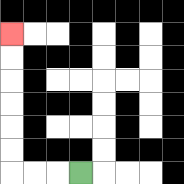{'start': '[3, 7]', 'end': '[0, 1]', 'path_directions': 'L,L,L,U,U,U,U,U,U', 'path_coordinates': '[[3, 7], [2, 7], [1, 7], [0, 7], [0, 6], [0, 5], [0, 4], [0, 3], [0, 2], [0, 1]]'}